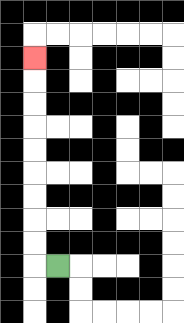{'start': '[2, 11]', 'end': '[1, 2]', 'path_directions': 'L,U,U,U,U,U,U,U,U,U', 'path_coordinates': '[[2, 11], [1, 11], [1, 10], [1, 9], [1, 8], [1, 7], [1, 6], [1, 5], [1, 4], [1, 3], [1, 2]]'}